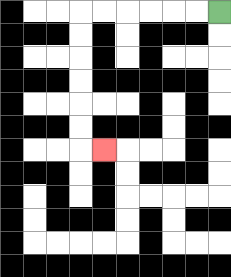{'start': '[9, 0]', 'end': '[4, 6]', 'path_directions': 'L,L,L,L,L,L,D,D,D,D,D,D,R', 'path_coordinates': '[[9, 0], [8, 0], [7, 0], [6, 0], [5, 0], [4, 0], [3, 0], [3, 1], [3, 2], [3, 3], [3, 4], [3, 5], [3, 6], [4, 6]]'}